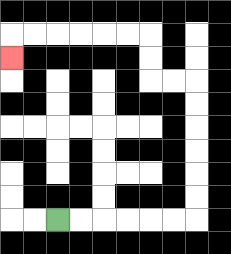{'start': '[2, 9]', 'end': '[0, 2]', 'path_directions': 'R,R,R,R,R,R,U,U,U,U,U,U,L,L,U,U,L,L,L,L,L,L,D', 'path_coordinates': '[[2, 9], [3, 9], [4, 9], [5, 9], [6, 9], [7, 9], [8, 9], [8, 8], [8, 7], [8, 6], [8, 5], [8, 4], [8, 3], [7, 3], [6, 3], [6, 2], [6, 1], [5, 1], [4, 1], [3, 1], [2, 1], [1, 1], [0, 1], [0, 2]]'}